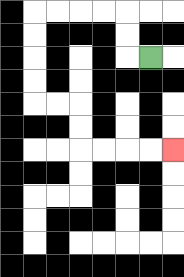{'start': '[6, 2]', 'end': '[7, 6]', 'path_directions': 'L,U,U,L,L,L,L,D,D,D,D,R,R,D,D,R,R,R,R', 'path_coordinates': '[[6, 2], [5, 2], [5, 1], [5, 0], [4, 0], [3, 0], [2, 0], [1, 0], [1, 1], [1, 2], [1, 3], [1, 4], [2, 4], [3, 4], [3, 5], [3, 6], [4, 6], [5, 6], [6, 6], [7, 6]]'}